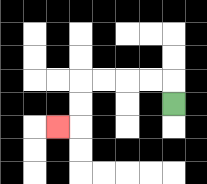{'start': '[7, 4]', 'end': '[2, 5]', 'path_directions': 'U,L,L,L,L,D,D,L', 'path_coordinates': '[[7, 4], [7, 3], [6, 3], [5, 3], [4, 3], [3, 3], [3, 4], [3, 5], [2, 5]]'}